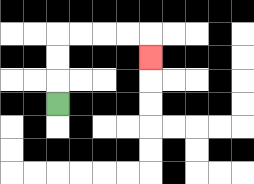{'start': '[2, 4]', 'end': '[6, 2]', 'path_directions': 'U,U,U,R,R,R,R,D', 'path_coordinates': '[[2, 4], [2, 3], [2, 2], [2, 1], [3, 1], [4, 1], [5, 1], [6, 1], [6, 2]]'}